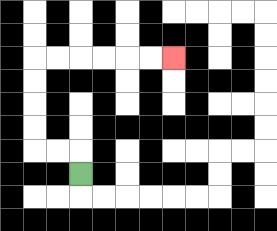{'start': '[3, 7]', 'end': '[7, 2]', 'path_directions': 'U,L,L,U,U,U,U,R,R,R,R,R,R', 'path_coordinates': '[[3, 7], [3, 6], [2, 6], [1, 6], [1, 5], [1, 4], [1, 3], [1, 2], [2, 2], [3, 2], [4, 2], [5, 2], [6, 2], [7, 2]]'}